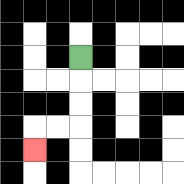{'start': '[3, 2]', 'end': '[1, 6]', 'path_directions': 'D,D,D,L,L,D', 'path_coordinates': '[[3, 2], [3, 3], [3, 4], [3, 5], [2, 5], [1, 5], [1, 6]]'}